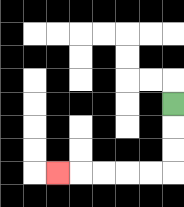{'start': '[7, 4]', 'end': '[2, 7]', 'path_directions': 'D,D,D,L,L,L,L,L', 'path_coordinates': '[[7, 4], [7, 5], [7, 6], [7, 7], [6, 7], [5, 7], [4, 7], [3, 7], [2, 7]]'}